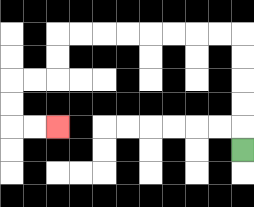{'start': '[10, 6]', 'end': '[2, 5]', 'path_directions': 'U,U,U,U,U,L,L,L,L,L,L,L,L,D,D,L,L,D,D,R,R', 'path_coordinates': '[[10, 6], [10, 5], [10, 4], [10, 3], [10, 2], [10, 1], [9, 1], [8, 1], [7, 1], [6, 1], [5, 1], [4, 1], [3, 1], [2, 1], [2, 2], [2, 3], [1, 3], [0, 3], [0, 4], [0, 5], [1, 5], [2, 5]]'}